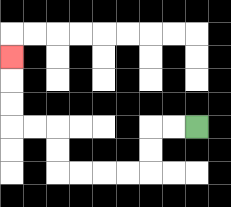{'start': '[8, 5]', 'end': '[0, 2]', 'path_directions': 'L,L,D,D,L,L,L,L,U,U,L,L,U,U,U', 'path_coordinates': '[[8, 5], [7, 5], [6, 5], [6, 6], [6, 7], [5, 7], [4, 7], [3, 7], [2, 7], [2, 6], [2, 5], [1, 5], [0, 5], [0, 4], [0, 3], [0, 2]]'}